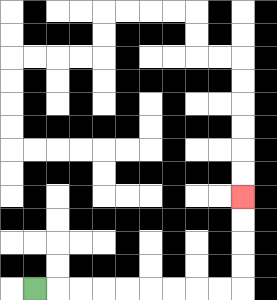{'start': '[1, 12]', 'end': '[10, 8]', 'path_directions': 'R,R,R,R,R,R,R,R,R,U,U,U,U', 'path_coordinates': '[[1, 12], [2, 12], [3, 12], [4, 12], [5, 12], [6, 12], [7, 12], [8, 12], [9, 12], [10, 12], [10, 11], [10, 10], [10, 9], [10, 8]]'}